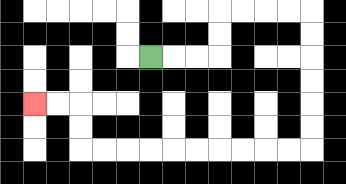{'start': '[6, 2]', 'end': '[1, 4]', 'path_directions': 'R,R,R,U,U,R,R,R,R,D,D,D,D,D,D,L,L,L,L,L,L,L,L,L,L,U,U,L,L', 'path_coordinates': '[[6, 2], [7, 2], [8, 2], [9, 2], [9, 1], [9, 0], [10, 0], [11, 0], [12, 0], [13, 0], [13, 1], [13, 2], [13, 3], [13, 4], [13, 5], [13, 6], [12, 6], [11, 6], [10, 6], [9, 6], [8, 6], [7, 6], [6, 6], [5, 6], [4, 6], [3, 6], [3, 5], [3, 4], [2, 4], [1, 4]]'}